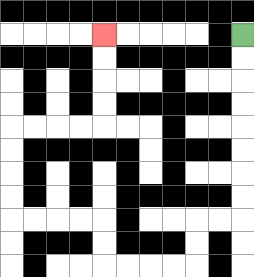{'start': '[10, 1]', 'end': '[4, 1]', 'path_directions': 'D,D,D,D,D,D,D,D,L,L,D,D,L,L,L,L,U,U,L,L,L,L,U,U,U,U,R,R,R,R,U,U,U,U', 'path_coordinates': '[[10, 1], [10, 2], [10, 3], [10, 4], [10, 5], [10, 6], [10, 7], [10, 8], [10, 9], [9, 9], [8, 9], [8, 10], [8, 11], [7, 11], [6, 11], [5, 11], [4, 11], [4, 10], [4, 9], [3, 9], [2, 9], [1, 9], [0, 9], [0, 8], [0, 7], [0, 6], [0, 5], [1, 5], [2, 5], [3, 5], [4, 5], [4, 4], [4, 3], [4, 2], [4, 1]]'}